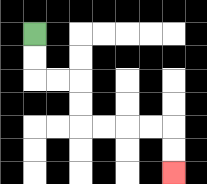{'start': '[1, 1]', 'end': '[7, 7]', 'path_directions': 'D,D,R,R,D,D,R,R,R,R,D,D', 'path_coordinates': '[[1, 1], [1, 2], [1, 3], [2, 3], [3, 3], [3, 4], [3, 5], [4, 5], [5, 5], [6, 5], [7, 5], [7, 6], [7, 7]]'}